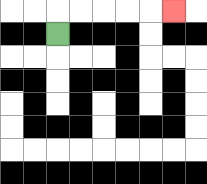{'start': '[2, 1]', 'end': '[7, 0]', 'path_directions': 'U,R,R,R,R,R', 'path_coordinates': '[[2, 1], [2, 0], [3, 0], [4, 0], [5, 0], [6, 0], [7, 0]]'}